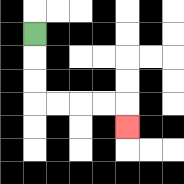{'start': '[1, 1]', 'end': '[5, 5]', 'path_directions': 'D,D,D,R,R,R,R,D', 'path_coordinates': '[[1, 1], [1, 2], [1, 3], [1, 4], [2, 4], [3, 4], [4, 4], [5, 4], [5, 5]]'}